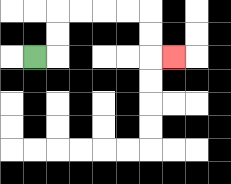{'start': '[1, 2]', 'end': '[7, 2]', 'path_directions': 'R,U,U,R,R,R,R,D,D,R', 'path_coordinates': '[[1, 2], [2, 2], [2, 1], [2, 0], [3, 0], [4, 0], [5, 0], [6, 0], [6, 1], [6, 2], [7, 2]]'}